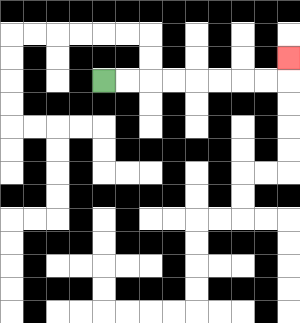{'start': '[4, 3]', 'end': '[12, 2]', 'path_directions': 'R,R,R,R,R,R,R,R,U', 'path_coordinates': '[[4, 3], [5, 3], [6, 3], [7, 3], [8, 3], [9, 3], [10, 3], [11, 3], [12, 3], [12, 2]]'}